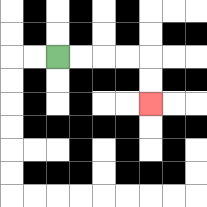{'start': '[2, 2]', 'end': '[6, 4]', 'path_directions': 'R,R,R,R,D,D', 'path_coordinates': '[[2, 2], [3, 2], [4, 2], [5, 2], [6, 2], [6, 3], [6, 4]]'}